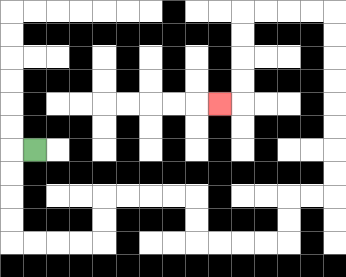{'start': '[1, 6]', 'end': '[9, 4]', 'path_directions': 'L,D,D,D,D,R,R,R,R,U,U,R,R,R,R,D,D,R,R,R,R,U,U,R,R,U,U,U,U,U,U,U,U,L,L,L,L,D,D,D,D,L', 'path_coordinates': '[[1, 6], [0, 6], [0, 7], [0, 8], [0, 9], [0, 10], [1, 10], [2, 10], [3, 10], [4, 10], [4, 9], [4, 8], [5, 8], [6, 8], [7, 8], [8, 8], [8, 9], [8, 10], [9, 10], [10, 10], [11, 10], [12, 10], [12, 9], [12, 8], [13, 8], [14, 8], [14, 7], [14, 6], [14, 5], [14, 4], [14, 3], [14, 2], [14, 1], [14, 0], [13, 0], [12, 0], [11, 0], [10, 0], [10, 1], [10, 2], [10, 3], [10, 4], [9, 4]]'}